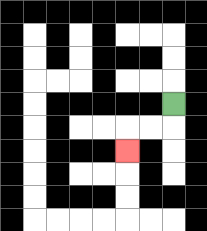{'start': '[7, 4]', 'end': '[5, 6]', 'path_directions': 'D,L,L,D', 'path_coordinates': '[[7, 4], [7, 5], [6, 5], [5, 5], [5, 6]]'}